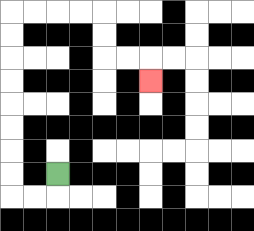{'start': '[2, 7]', 'end': '[6, 3]', 'path_directions': 'D,L,L,U,U,U,U,U,U,U,U,R,R,R,R,D,D,R,R,D', 'path_coordinates': '[[2, 7], [2, 8], [1, 8], [0, 8], [0, 7], [0, 6], [0, 5], [0, 4], [0, 3], [0, 2], [0, 1], [0, 0], [1, 0], [2, 0], [3, 0], [4, 0], [4, 1], [4, 2], [5, 2], [6, 2], [6, 3]]'}